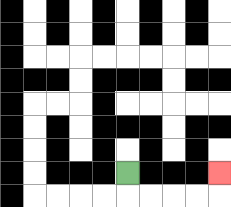{'start': '[5, 7]', 'end': '[9, 7]', 'path_directions': 'D,R,R,R,R,U', 'path_coordinates': '[[5, 7], [5, 8], [6, 8], [7, 8], [8, 8], [9, 8], [9, 7]]'}